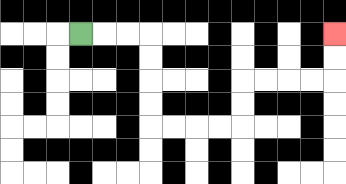{'start': '[3, 1]', 'end': '[14, 1]', 'path_directions': 'R,R,R,D,D,D,D,R,R,R,R,U,U,R,R,R,R,U,U', 'path_coordinates': '[[3, 1], [4, 1], [5, 1], [6, 1], [6, 2], [6, 3], [6, 4], [6, 5], [7, 5], [8, 5], [9, 5], [10, 5], [10, 4], [10, 3], [11, 3], [12, 3], [13, 3], [14, 3], [14, 2], [14, 1]]'}